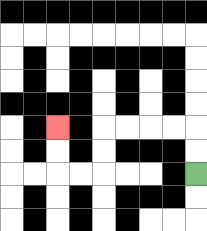{'start': '[8, 7]', 'end': '[2, 5]', 'path_directions': 'U,U,L,L,L,L,D,D,L,L,U,U', 'path_coordinates': '[[8, 7], [8, 6], [8, 5], [7, 5], [6, 5], [5, 5], [4, 5], [4, 6], [4, 7], [3, 7], [2, 7], [2, 6], [2, 5]]'}